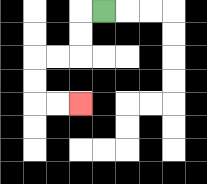{'start': '[4, 0]', 'end': '[3, 4]', 'path_directions': 'L,D,D,L,L,D,D,R,R', 'path_coordinates': '[[4, 0], [3, 0], [3, 1], [3, 2], [2, 2], [1, 2], [1, 3], [1, 4], [2, 4], [3, 4]]'}